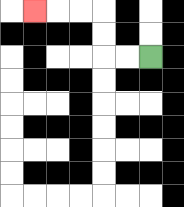{'start': '[6, 2]', 'end': '[1, 0]', 'path_directions': 'L,L,U,U,L,L,L', 'path_coordinates': '[[6, 2], [5, 2], [4, 2], [4, 1], [4, 0], [3, 0], [2, 0], [1, 0]]'}